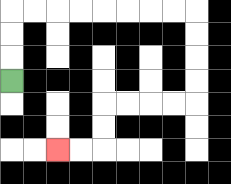{'start': '[0, 3]', 'end': '[2, 6]', 'path_directions': 'U,U,U,R,R,R,R,R,R,R,R,D,D,D,D,L,L,L,L,D,D,L,L', 'path_coordinates': '[[0, 3], [0, 2], [0, 1], [0, 0], [1, 0], [2, 0], [3, 0], [4, 0], [5, 0], [6, 0], [7, 0], [8, 0], [8, 1], [8, 2], [8, 3], [8, 4], [7, 4], [6, 4], [5, 4], [4, 4], [4, 5], [4, 6], [3, 6], [2, 6]]'}